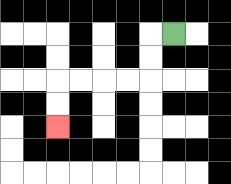{'start': '[7, 1]', 'end': '[2, 5]', 'path_directions': 'L,D,D,L,L,L,L,D,D', 'path_coordinates': '[[7, 1], [6, 1], [6, 2], [6, 3], [5, 3], [4, 3], [3, 3], [2, 3], [2, 4], [2, 5]]'}